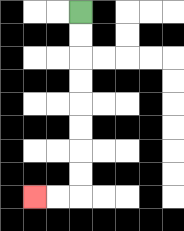{'start': '[3, 0]', 'end': '[1, 8]', 'path_directions': 'D,D,D,D,D,D,D,D,L,L', 'path_coordinates': '[[3, 0], [3, 1], [3, 2], [3, 3], [3, 4], [3, 5], [3, 6], [3, 7], [3, 8], [2, 8], [1, 8]]'}